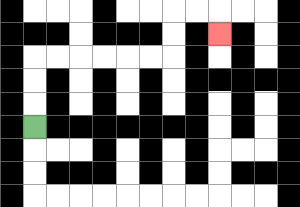{'start': '[1, 5]', 'end': '[9, 1]', 'path_directions': 'U,U,U,R,R,R,R,R,R,U,U,R,R,D', 'path_coordinates': '[[1, 5], [1, 4], [1, 3], [1, 2], [2, 2], [3, 2], [4, 2], [5, 2], [6, 2], [7, 2], [7, 1], [7, 0], [8, 0], [9, 0], [9, 1]]'}